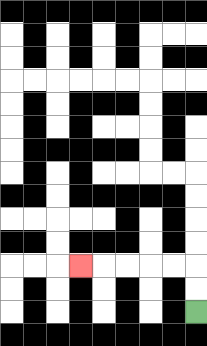{'start': '[8, 13]', 'end': '[3, 11]', 'path_directions': 'U,U,L,L,L,L,L', 'path_coordinates': '[[8, 13], [8, 12], [8, 11], [7, 11], [6, 11], [5, 11], [4, 11], [3, 11]]'}